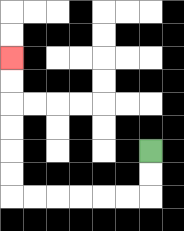{'start': '[6, 6]', 'end': '[0, 2]', 'path_directions': 'D,D,L,L,L,L,L,L,U,U,U,U,U,U', 'path_coordinates': '[[6, 6], [6, 7], [6, 8], [5, 8], [4, 8], [3, 8], [2, 8], [1, 8], [0, 8], [0, 7], [0, 6], [0, 5], [0, 4], [0, 3], [0, 2]]'}